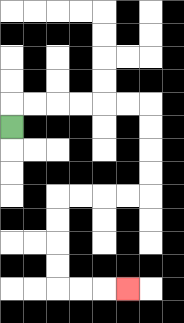{'start': '[0, 5]', 'end': '[5, 12]', 'path_directions': 'U,R,R,R,R,R,R,D,D,D,D,L,L,L,L,D,D,D,D,R,R,R', 'path_coordinates': '[[0, 5], [0, 4], [1, 4], [2, 4], [3, 4], [4, 4], [5, 4], [6, 4], [6, 5], [6, 6], [6, 7], [6, 8], [5, 8], [4, 8], [3, 8], [2, 8], [2, 9], [2, 10], [2, 11], [2, 12], [3, 12], [4, 12], [5, 12]]'}